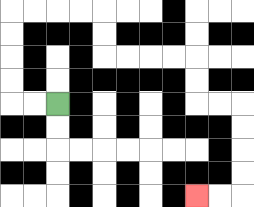{'start': '[2, 4]', 'end': '[8, 8]', 'path_directions': 'L,L,U,U,U,U,R,R,R,R,D,D,R,R,R,R,D,D,R,R,D,D,D,D,L,L', 'path_coordinates': '[[2, 4], [1, 4], [0, 4], [0, 3], [0, 2], [0, 1], [0, 0], [1, 0], [2, 0], [3, 0], [4, 0], [4, 1], [4, 2], [5, 2], [6, 2], [7, 2], [8, 2], [8, 3], [8, 4], [9, 4], [10, 4], [10, 5], [10, 6], [10, 7], [10, 8], [9, 8], [8, 8]]'}